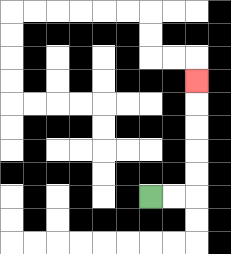{'start': '[6, 8]', 'end': '[8, 3]', 'path_directions': 'R,R,U,U,U,U,U', 'path_coordinates': '[[6, 8], [7, 8], [8, 8], [8, 7], [8, 6], [8, 5], [8, 4], [8, 3]]'}